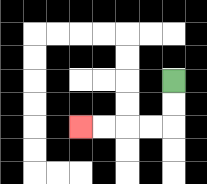{'start': '[7, 3]', 'end': '[3, 5]', 'path_directions': 'D,D,L,L,L,L', 'path_coordinates': '[[7, 3], [7, 4], [7, 5], [6, 5], [5, 5], [4, 5], [3, 5]]'}